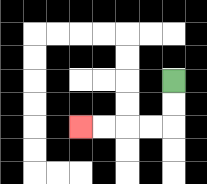{'start': '[7, 3]', 'end': '[3, 5]', 'path_directions': 'D,D,L,L,L,L', 'path_coordinates': '[[7, 3], [7, 4], [7, 5], [6, 5], [5, 5], [4, 5], [3, 5]]'}